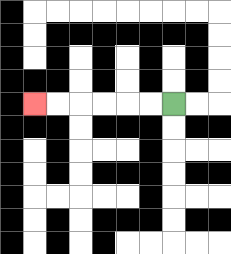{'start': '[7, 4]', 'end': '[1, 4]', 'path_directions': 'L,L,L,L,L,L', 'path_coordinates': '[[7, 4], [6, 4], [5, 4], [4, 4], [3, 4], [2, 4], [1, 4]]'}